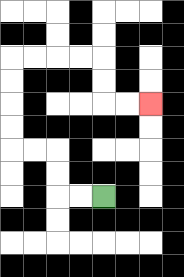{'start': '[4, 8]', 'end': '[6, 4]', 'path_directions': 'L,L,U,U,L,L,U,U,U,U,R,R,R,R,D,D,R,R', 'path_coordinates': '[[4, 8], [3, 8], [2, 8], [2, 7], [2, 6], [1, 6], [0, 6], [0, 5], [0, 4], [0, 3], [0, 2], [1, 2], [2, 2], [3, 2], [4, 2], [4, 3], [4, 4], [5, 4], [6, 4]]'}